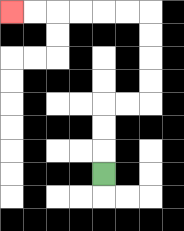{'start': '[4, 7]', 'end': '[0, 0]', 'path_directions': 'U,U,U,R,R,U,U,U,U,L,L,L,L,L,L', 'path_coordinates': '[[4, 7], [4, 6], [4, 5], [4, 4], [5, 4], [6, 4], [6, 3], [6, 2], [6, 1], [6, 0], [5, 0], [4, 0], [3, 0], [2, 0], [1, 0], [0, 0]]'}